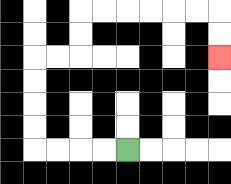{'start': '[5, 6]', 'end': '[9, 2]', 'path_directions': 'L,L,L,L,U,U,U,U,R,R,U,U,R,R,R,R,R,R,D,D', 'path_coordinates': '[[5, 6], [4, 6], [3, 6], [2, 6], [1, 6], [1, 5], [1, 4], [1, 3], [1, 2], [2, 2], [3, 2], [3, 1], [3, 0], [4, 0], [5, 0], [6, 0], [7, 0], [8, 0], [9, 0], [9, 1], [9, 2]]'}